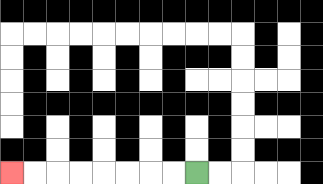{'start': '[8, 7]', 'end': '[0, 7]', 'path_directions': 'L,L,L,L,L,L,L,L', 'path_coordinates': '[[8, 7], [7, 7], [6, 7], [5, 7], [4, 7], [3, 7], [2, 7], [1, 7], [0, 7]]'}